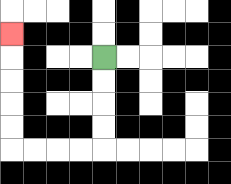{'start': '[4, 2]', 'end': '[0, 1]', 'path_directions': 'D,D,D,D,L,L,L,L,U,U,U,U,U', 'path_coordinates': '[[4, 2], [4, 3], [4, 4], [4, 5], [4, 6], [3, 6], [2, 6], [1, 6], [0, 6], [0, 5], [0, 4], [0, 3], [0, 2], [0, 1]]'}